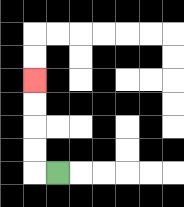{'start': '[2, 7]', 'end': '[1, 3]', 'path_directions': 'L,U,U,U,U', 'path_coordinates': '[[2, 7], [1, 7], [1, 6], [1, 5], [1, 4], [1, 3]]'}